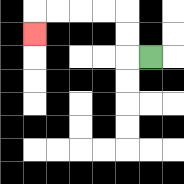{'start': '[6, 2]', 'end': '[1, 1]', 'path_directions': 'L,U,U,L,L,L,L,D', 'path_coordinates': '[[6, 2], [5, 2], [5, 1], [5, 0], [4, 0], [3, 0], [2, 0], [1, 0], [1, 1]]'}